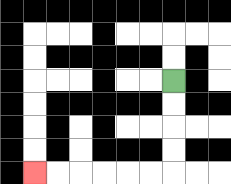{'start': '[7, 3]', 'end': '[1, 7]', 'path_directions': 'D,D,D,D,L,L,L,L,L,L', 'path_coordinates': '[[7, 3], [7, 4], [7, 5], [7, 6], [7, 7], [6, 7], [5, 7], [4, 7], [3, 7], [2, 7], [1, 7]]'}